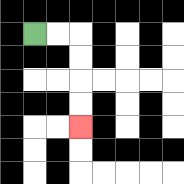{'start': '[1, 1]', 'end': '[3, 5]', 'path_directions': 'R,R,D,D,D,D', 'path_coordinates': '[[1, 1], [2, 1], [3, 1], [3, 2], [3, 3], [3, 4], [3, 5]]'}